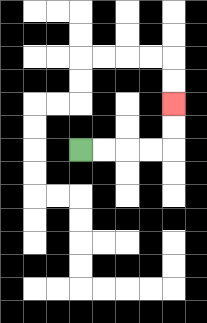{'start': '[3, 6]', 'end': '[7, 4]', 'path_directions': 'R,R,R,R,U,U', 'path_coordinates': '[[3, 6], [4, 6], [5, 6], [6, 6], [7, 6], [7, 5], [7, 4]]'}